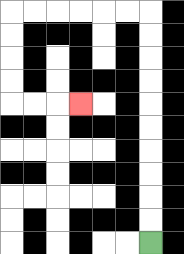{'start': '[6, 10]', 'end': '[3, 4]', 'path_directions': 'U,U,U,U,U,U,U,U,U,U,L,L,L,L,L,L,D,D,D,D,R,R,R', 'path_coordinates': '[[6, 10], [6, 9], [6, 8], [6, 7], [6, 6], [6, 5], [6, 4], [6, 3], [6, 2], [6, 1], [6, 0], [5, 0], [4, 0], [3, 0], [2, 0], [1, 0], [0, 0], [0, 1], [0, 2], [0, 3], [0, 4], [1, 4], [2, 4], [3, 4]]'}